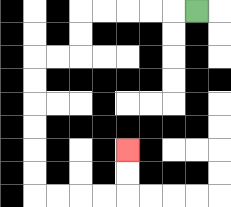{'start': '[8, 0]', 'end': '[5, 6]', 'path_directions': 'L,L,L,L,L,D,D,L,L,D,D,D,D,D,D,R,R,R,R,U,U', 'path_coordinates': '[[8, 0], [7, 0], [6, 0], [5, 0], [4, 0], [3, 0], [3, 1], [3, 2], [2, 2], [1, 2], [1, 3], [1, 4], [1, 5], [1, 6], [1, 7], [1, 8], [2, 8], [3, 8], [4, 8], [5, 8], [5, 7], [5, 6]]'}